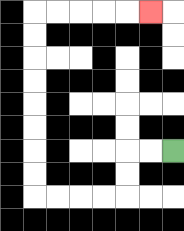{'start': '[7, 6]', 'end': '[6, 0]', 'path_directions': 'L,L,D,D,L,L,L,L,U,U,U,U,U,U,U,U,R,R,R,R,R', 'path_coordinates': '[[7, 6], [6, 6], [5, 6], [5, 7], [5, 8], [4, 8], [3, 8], [2, 8], [1, 8], [1, 7], [1, 6], [1, 5], [1, 4], [1, 3], [1, 2], [1, 1], [1, 0], [2, 0], [3, 0], [4, 0], [5, 0], [6, 0]]'}